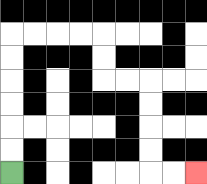{'start': '[0, 7]', 'end': '[8, 7]', 'path_directions': 'U,U,U,U,U,U,R,R,R,R,D,D,R,R,D,D,D,D,R,R', 'path_coordinates': '[[0, 7], [0, 6], [0, 5], [0, 4], [0, 3], [0, 2], [0, 1], [1, 1], [2, 1], [3, 1], [4, 1], [4, 2], [4, 3], [5, 3], [6, 3], [6, 4], [6, 5], [6, 6], [6, 7], [7, 7], [8, 7]]'}